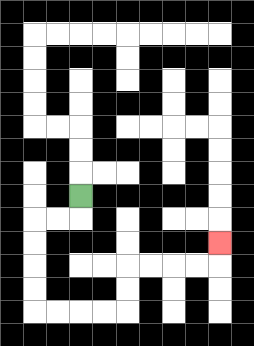{'start': '[3, 8]', 'end': '[9, 10]', 'path_directions': 'D,L,L,D,D,D,D,R,R,R,R,U,U,R,R,R,R,U', 'path_coordinates': '[[3, 8], [3, 9], [2, 9], [1, 9], [1, 10], [1, 11], [1, 12], [1, 13], [2, 13], [3, 13], [4, 13], [5, 13], [5, 12], [5, 11], [6, 11], [7, 11], [8, 11], [9, 11], [9, 10]]'}